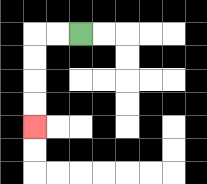{'start': '[3, 1]', 'end': '[1, 5]', 'path_directions': 'L,L,D,D,D,D', 'path_coordinates': '[[3, 1], [2, 1], [1, 1], [1, 2], [1, 3], [1, 4], [1, 5]]'}